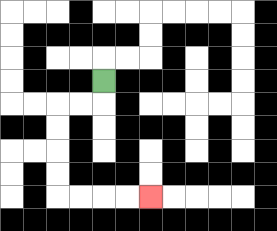{'start': '[4, 3]', 'end': '[6, 8]', 'path_directions': 'D,L,L,D,D,D,D,R,R,R,R', 'path_coordinates': '[[4, 3], [4, 4], [3, 4], [2, 4], [2, 5], [2, 6], [2, 7], [2, 8], [3, 8], [4, 8], [5, 8], [6, 8]]'}